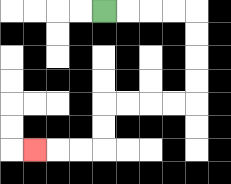{'start': '[4, 0]', 'end': '[1, 6]', 'path_directions': 'R,R,R,R,D,D,D,D,L,L,L,L,D,D,L,L,L', 'path_coordinates': '[[4, 0], [5, 0], [6, 0], [7, 0], [8, 0], [8, 1], [8, 2], [8, 3], [8, 4], [7, 4], [6, 4], [5, 4], [4, 4], [4, 5], [4, 6], [3, 6], [2, 6], [1, 6]]'}